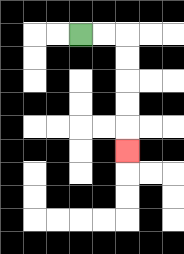{'start': '[3, 1]', 'end': '[5, 6]', 'path_directions': 'R,R,D,D,D,D,D', 'path_coordinates': '[[3, 1], [4, 1], [5, 1], [5, 2], [5, 3], [5, 4], [5, 5], [5, 6]]'}